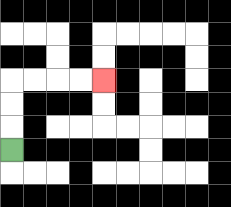{'start': '[0, 6]', 'end': '[4, 3]', 'path_directions': 'U,U,U,R,R,R,R', 'path_coordinates': '[[0, 6], [0, 5], [0, 4], [0, 3], [1, 3], [2, 3], [3, 3], [4, 3]]'}